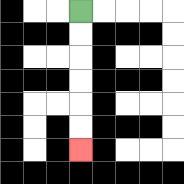{'start': '[3, 0]', 'end': '[3, 6]', 'path_directions': 'D,D,D,D,D,D', 'path_coordinates': '[[3, 0], [3, 1], [3, 2], [3, 3], [3, 4], [3, 5], [3, 6]]'}